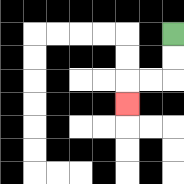{'start': '[7, 1]', 'end': '[5, 4]', 'path_directions': 'D,D,L,L,D', 'path_coordinates': '[[7, 1], [7, 2], [7, 3], [6, 3], [5, 3], [5, 4]]'}